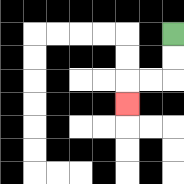{'start': '[7, 1]', 'end': '[5, 4]', 'path_directions': 'D,D,L,L,D', 'path_coordinates': '[[7, 1], [7, 2], [7, 3], [6, 3], [5, 3], [5, 4]]'}